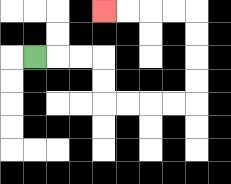{'start': '[1, 2]', 'end': '[4, 0]', 'path_directions': 'R,R,R,D,D,R,R,R,R,U,U,U,U,L,L,L,L', 'path_coordinates': '[[1, 2], [2, 2], [3, 2], [4, 2], [4, 3], [4, 4], [5, 4], [6, 4], [7, 4], [8, 4], [8, 3], [8, 2], [8, 1], [8, 0], [7, 0], [6, 0], [5, 0], [4, 0]]'}